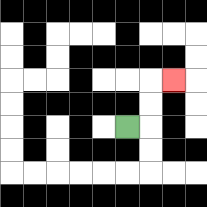{'start': '[5, 5]', 'end': '[7, 3]', 'path_directions': 'R,U,U,R', 'path_coordinates': '[[5, 5], [6, 5], [6, 4], [6, 3], [7, 3]]'}